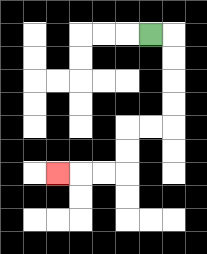{'start': '[6, 1]', 'end': '[2, 7]', 'path_directions': 'R,D,D,D,D,L,L,D,D,L,L,L', 'path_coordinates': '[[6, 1], [7, 1], [7, 2], [7, 3], [7, 4], [7, 5], [6, 5], [5, 5], [5, 6], [5, 7], [4, 7], [3, 7], [2, 7]]'}